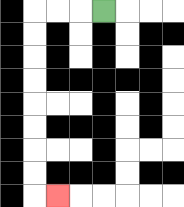{'start': '[4, 0]', 'end': '[2, 8]', 'path_directions': 'L,L,L,D,D,D,D,D,D,D,D,R', 'path_coordinates': '[[4, 0], [3, 0], [2, 0], [1, 0], [1, 1], [1, 2], [1, 3], [1, 4], [1, 5], [1, 6], [1, 7], [1, 8], [2, 8]]'}